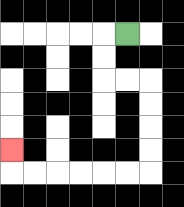{'start': '[5, 1]', 'end': '[0, 6]', 'path_directions': 'L,D,D,R,R,D,D,D,D,L,L,L,L,L,L,U', 'path_coordinates': '[[5, 1], [4, 1], [4, 2], [4, 3], [5, 3], [6, 3], [6, 4], [6, 5], [6, 6], [6, 7], [5, 7], [4, 7], [3, 7], [2, 7], [1, 7], [0, 7], [0, 6]]'}